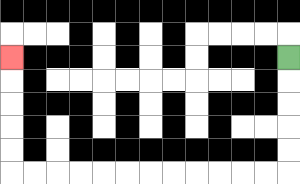{'start': '[12, 2]', 'end': '[0, 2]', 'path_directions': 'D,D,D,D,D,L,L,L,L,L,L,L,L,L,L,L,L,U,U,U,U,U', 'path_coordinates': '[[12, 2], [12, 3], [12, 4], [12, 5], [12, 6], [12, 7], [11, 7], [10, 7], [9, 7], [8, 7], [7, 7], [6, 7], [5, 7], [4, 7], [3, 7], [2, 7], [1, 7], [0, 7], [0, 6], [0, 5], [0, 4], [0, 3], [0, 2]]'}